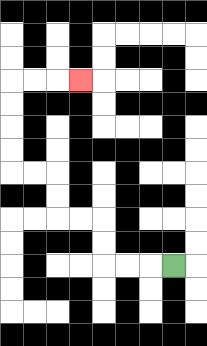{'start': '[7, 11]', 'end': '[3, 3]', 'path_directions': 'L,L,L,U,U,L,L,U,U,L,L,U,U,U,U,R,R,R', 'path_coordinates': '[[7, 11], [6, 11], [5, 11], [4, 11], [4, 10], [4, 9], [3, 9], [2, 9], [2, 8], [2, 7], [1, 7], [0, 7], [0, 6], [0, 5], [0, 4], [0, 3], [1, 3], [2, 3], [3, 3]]'}